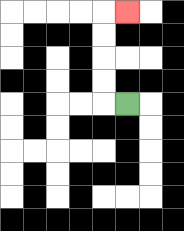{'start': '[5, 4]', 'end': '[5, 0]', 'path_directions': 'L,U,U,U,U,R', 'path_coordinates': '[[5, 4], [4, 4], [4, 3], [4, 2], [4, 1], [4, 0], [5, 0]]'}